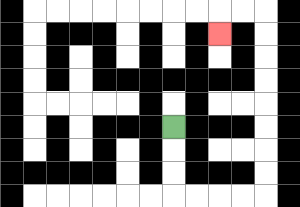{'start': '[7, 5]', 'end': '[9, 1]', 'path_directions': 'D,D,D,R,R,R,R,U,U,U,U,U,U,U,U,L,L,D', 'path_coordinates': '[[7, 5], [7, 6], [7, 7], [7, 8], [8, 8], [9, 8], [10, 8], [11, 8], [11, 7], [11, 6], [11, 5], [11, 4], [11, 3], [11, 2], [11, 1], [11, 0], [10, 0], [9, 0], [9, 1]]'}